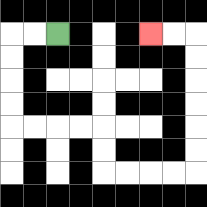{'start': '[2, 1]', 'end': '[6, 1]', 'path_directions': 'L,L,D,D,D,D,R,R,R,R,D,D,R,R,R,R,U,U,U,U,U,U,L,L', 'path_coordinates': '[[2, 1], [1, 1], [0, 1], [0, 2], [0, 3], [0, 4], [0, 5], [1, 5], [2, 5], [3, 5], [4, 5], [4, 6], [4, 7], [5, 7], [6, 7], [7, 7], [8, 7], [8, 6], [8, 5], [8, 4], [8, 3], [8, 2], [8, 1], [7, 1], [6, 1]]'}